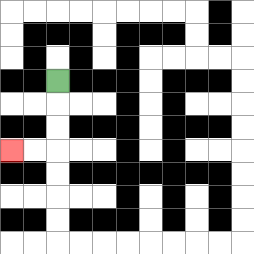{'start': '[2, 3]', 'end': '[0, 6]', 'path_directions': 'D,D,D,L,L', 'path_coordinates': '[[2, 3], [2, 4], [2, 5], [2, 6], [1, 6], [0, 6]]'}